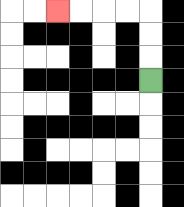{'start': '[6, 3]', 'end': '[2, 0]', 'path_directions': 'U,U,U,L,L,L,L', 'path_coordinates': '[[6, 3], [6, 2], [6, 1], [6, 0], [5, 0], [4, 0], [3, 0], [2, 0]]'}